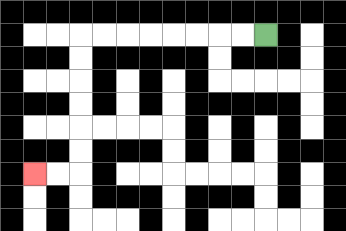{'start': '[11, 1]', 'end': '[1, 7]', 'path_directions': 'L,L,L,L,L,L,L,L,D,D,D,D,D,D,L,L', 'path_coordinates': '[[11, 1], [10, 1], [9, 1], [8, 1], [7, 1], [6, 1], [5, 1], [4, 1], [3, 1], [3, 2], [3, 3], [3, 4], [3, 5], [3, 6], [3, 7], [2, 7], [1, 7]]'}